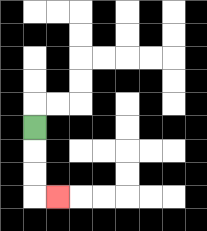{'start': '[1, 5]', 'end': '[2, 8]', 'path_directions': 'D,D,D,R', 'path_coordinates': '[[1, 5], [1, 6], [1, 7], [1, 8], [2, 8]]'}